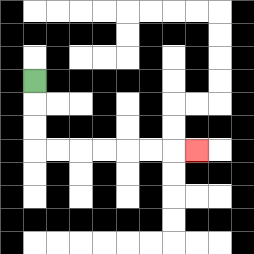{'start': '[1, 3]', 'end': '[8, 6]', 'path_directions': 'D,D,D,R,R,R,R,R,R,R', 'path_coordinates': '[[1, 3], [1, 4], [1, 5], [1, 6], [2, 6], [3, 6], [4, 6], [5, 6], [6, 6], [7, 6], [8, 6]]'}